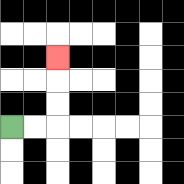{'start': '[0, 5]', 'end': '[2, 2]', 'path_directions': 'R,R,U,U,U', 'path_coordinates': '[[0, 5], [1, 5], [2, 5], [2, 4], [2, 3], [2, 2]]'}